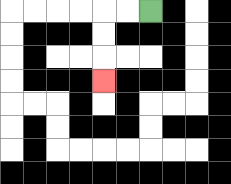{'start': '[6, 0]', 'end': '[4, 3]', 'path_directions': 'L,L,D,D,D', 'path_coordinates': '[[6, 0], [5, 0], [4, 0], [4, 1], [4, 2], [4, 3]]'}